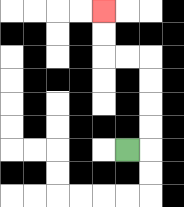{'start': '[5, 6]', 'end': '[4, 0]', 'path_directions': 'R,U,U,U,U,L,L,U,U', 'path_coordinates': '[[5, 6], [6, 6], [6, 5], [6, 4], [6, 3], [6, 2], [5, 2], [4, 2], [4, 1], [4, 0]]'}